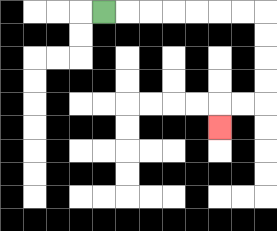{'start': '[4, 0]', 'end': '[9, 5]', 'path_directions': 'R,R,R,R,R,R,R,D,D,D,D,L,L,D', 'path_coordinates': '[[4, 0], [5, 0], [6, 0], [7, 0], [8, 0], [9, 0], [10, 0], [11, 0], [11, 1], [11, 2], [11, 3], [11, 4], [10, 4], [9, 4], [9, 5]]'}